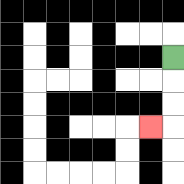{'start': '[7, 2]', 'end': '[6, 5]', 'path_directions': 'D,D,D,L', 'path_coordinates': '[[7, 2], [7, 3], [7, 4], [7, 5], [6, 5]]'}